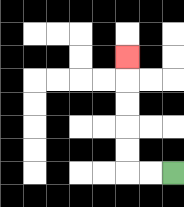{'start': '[7, 7]', 'end': '[5, 2]', 'path_directions': 'L,L,U,U,U,U,U', 'path_coordinates': '[[7, 7], [6, 7], [5, 7], [5, 6], [5, 5], [5, 4], [5, 3], [5, 2]]'}